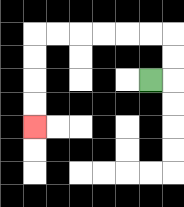{'start': '[6, 3]', 'end': '[1, 5]', 'path_directions': 'R,U,U,L,L,L,L,L,L,D,D,D,D', 'path_coordinates': '[[6, 3], [7, 3], [7, 2], [7, 1], [6, 1], [5, 1], [4, 1], [3, 1], [2, 1], [1, 1], [1, 2], [1, 3], [1, 4], [1, 5]]'}